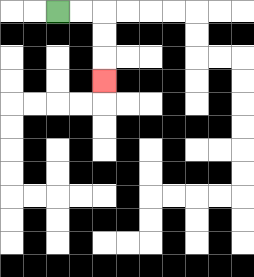{'start': '[2, 0]', 'end': '[4, 3]', 'path_directions': 'R,R,D,D,D', 'path_coordinates': '[[2, 0], [3, 0], [4, 0], [4, 1], [4, 2], [4, 3]]'}